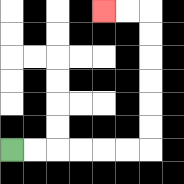{'start': '[0, 6]', 'end': '[4, 0]', 'path_directions': 'R,R,R,R,R,R,U,U,U,U,U,U,L,L', 'path_coordinates': '[[0, 6], [1, 6], [2, 6], [3, 6], [4, 6], [5, 6], [6, 6], [6, 5], [6, 4], [6, 3], [6, 2], [6, 1], [6, 0], [5, 0], [4, 0]]'}